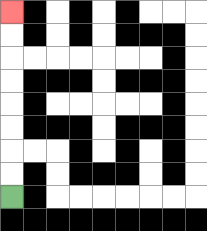{'start': '[0, 8]', 'end': '[0, 0]', 'path_directions': 'U,U,U,U,U,U,U,U', 'path_coordinates': '[[0, 8], [0, 7], [0, 6], [0, 5], [0, 4], [0, 3], [0, 2], [0, 1], [0, 0]]'}